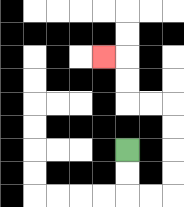{'start': '[5, 6]', 'end': '[4, 2]', 'path_directions': 'D,D,R,R,U,U,U,U,L,L,U,U,L', 'path_coordinates': '[[5, 6], [5, 7], [5, 8], [6, 8], [7, 8], [7, 7], [7, 6], [7, 5], [7, 4], [6, 4], [5, 4], [5, 3], [5, 2], [4, 2]]'}